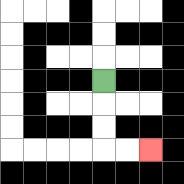{'start': '[4, 3]', 'end': '[6, 6]', 'path_directions': 'D,D,D,R,R', 'path_coordinates': '[[4, 3], [4, 4], [4, 5], [4, 6], [5, 6], [6, 6]]'}